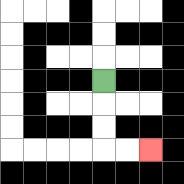{'start': '[4, 3]', 'end': '[6, 6]', 'path_directions': 'D,D,D,R,R', 'path_coordinates': '[[4, 3], [4, 4], [4, 5], [4, 6], [5, 6], [6, 6]]'}